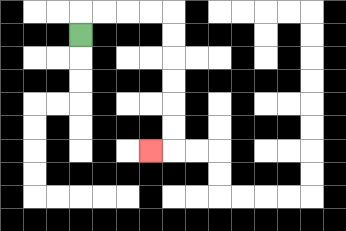{'start': '[3, 1]', 'end': '[6, 6]', 'path_directions': 'U,R,R,R,R,D,D,D,D,D,D,L', 'path_coordinates': '[[3, 1], [3, 0], [4, 0], [5, 0], [6, 0], [7, 0], [7, 1], [7, 2], [7, 3], [7, 4], [7, 5], [7, 6], [6, 6]]'}